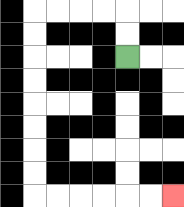{'start': '[5, 2]', 'end': '[7, 8]', 'path_directions': 'U,U,L,L,L,L,D,D,D,D,D,D,D,D,R,R,R,R,R,R', 'path_coordinates': '[[5, 2], [5, 1], [5, 0], [4, 0], [3, 0], [2, 0], [1, 0], [1, 1], [1, 2], [1, 3], [1, 4], [1, 5], [1, 6], [1, 7], [1, 8], [2, 8], [3, 8], [4, 8], [5, 8], [6, 8], [7, 8]]'}